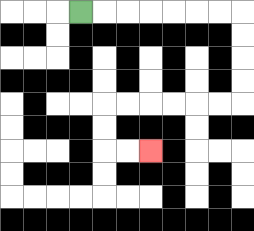{'start': '[3, 0]', 'end': '[6, 6]', 'path_directions': 'R,R,R,R,R,R,R,D,D,D,D,L,L,L,L,L,L,D,D,R,R', 'path_coordinates': '[[3, 0], [4, 0], [5, 0], [6, 0], [7, 0], [8, 0], [9, 0], [10, 0], [10, 1], [10, 2], [10, 3], [10, 4], [9, 4], [8, 4], [7, 4], [6, 4], [5, 4], [4, 4], [4, 5], [4, 6], [5, 6], [6, 6]]'}